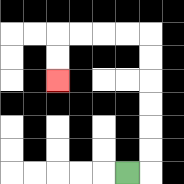{'start': '[5, 7]', 'end': '[2, 3]', 'path_directions': 'R,U,U,U,U,U,U,L,L,L,L,D,D', 'path_coordinates': '[[5, 7], [6, 7], [6, 6], [6, 5], [6, 4], [6, 3], [6, 2], [6, 1], [5, 1], [4, 1], [3, 1], [2, 1], [2, 2], [2, 3]]'}